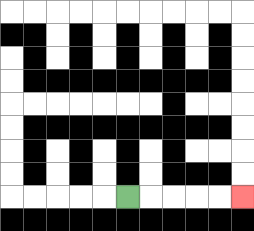{'start': '[5, 8]', 'end': '[10, 8]', 'path_directions': 'R,R,R,R,R', 'path_coordinates': '[[5, 8], [6, 8], [7, 8], [8, 8], [9, 8], [10, 8]]'}